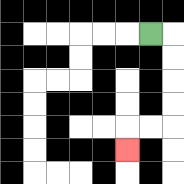{'start': '[6, 1]', 'end': '[5, 6]', 'path_directions': 'R,D,D,D,D,L,L,D', 'path_coordinates': '[[6, 1], [7, 1], [7, 2], [7, 3], [7, 4], [7, 5], [6, 5], [5, 5], [5, 6]]'}